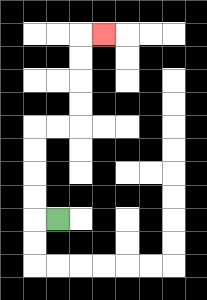{'start': '[2, 9]', 'end': '[4, 1]', 'path_directions': 'L,U,U,U,U,R,R,U,U,U,U,R', 'path_coordinates': '[[2, 9], [1, 9], [1, 8], [1, 7], [1, 6], [1, 5], [2, 5], [3, 5], [3, 4], [3, 3], [3, 2], [3, 1], [4, 1]]'}